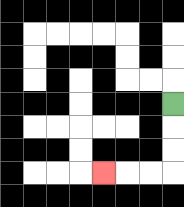{'start': '[7, 4]', 'end': '[4, 7]', 'path_directions': 'D,D,D,L,L,L', 'path_coordinates': '[[7, 4], [7, 5], [7, 6], [7, 7], [6, 7], [5, 7], [4, 7]]'}